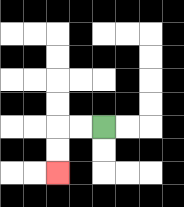{'start': '[4, 5]', 'end': '[2, 7]', 'path_directions': 'L,L,D,D', 'path_coordinates': '[[4, 5], [3, 5], [2, 5], [2, 6], [2, 7]]'}